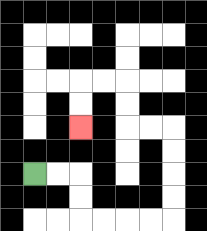{'start': '[1, 7]', 'end': '[3, 5]', 'path_directions': 'R,R,D,D,R,R,R,R,U,U,U,U,L,L,U,U,L,L,D,D', 'path_coordinates': '[[1, 7], [2, 7], [3, 7], [3, 8], [3, 9], [4, 9], [5, 9], [6, 9], [7, 9], [7, 8], [7, 7], [7, 6], [7, 5], [6, 5], [5, 5], [5, 4], [5, 3], [4, 3], [3, 3], [3, 4], [3, 5]]'}